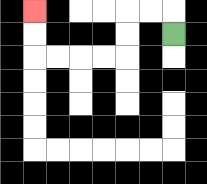{'start': '[7, 1]', 'end': '[1, 0]', 'path_directions': 'U,L,L,D,D,L,L,L,L,U,U', 'path_coordinates': '[[7, 1], [7, 0], [6, 0], [5, 0], [5, 1], [5, 2], [4, 2], [3, 2], [2, 2], [1, 2], [1, 1], [1, 0]]'}